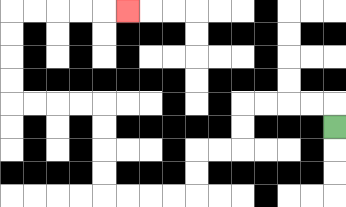{'start': '[14, 5]', 'end': '[5, 0]', 'path_directions': 'U,L,L,L,L,D,D,L,L,D,D,L,L,L,L,U,U,U,U,L,L,L,L,U,U,U,U,R,R,R,R,R', 'path_coordinates': '[[14, 5], [14, 4], [13, 4], [12, 4], [11, 4], [10, 4], [10, 5], [10, 6], [9, 6], [8, 6], [8, 7], [8, 8], [7, 8], [6, 8], [5, 8], [4, 8], [4, 7], [4, 6], [4, 5], [4, 4], [3, 4], [2, 4], [1, 4], [0, 4], [0, 3], [0, 2], [0, 1], [0, 0], [1, 0], [2, 0], [3, 0], [4, 0], [5, 0]]'}